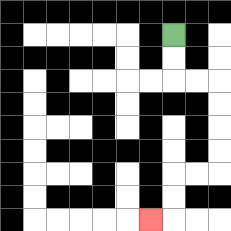{'start': '[7, 1]', 'end': '[6, 9]', 'path_directions': 'D,D,R,R,D,D,D,D,L,L,D,D,L', 'path_coordinates': '[[7, 1], [7, 2], [7, 3], [8, 3], [9, 3], [9, 4], [9, 5], [9, 6], [9, 7], [8, 7], [7, 7], [7, 8], [7, 9], [6, 9]]'}